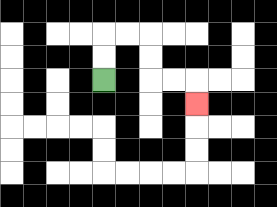{'start': '[4, 3]', 'end': '[8, 4]', 'path_directions': 'U,U,R,R,D,D,R,R,D', 'path_coordinates': '[[4, 3], [4, 2], [4, 1], [5, 1], [6, 1], [6, 2], [6, 3], [7, 3], [8, 3], [8, 4]]'}